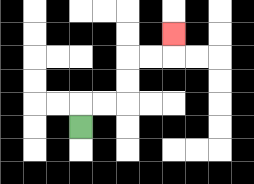{'start': '[3, 5]', 'end': '[7, 1]', 'path_directions': 'U,R,R,U,U,R,R,U', 'path_coordinates': '[[3, 5], [3, 4], [4, 4], [5, 4], [5, 3], [5, 2], [6, 2], [7, 2], [7, 1]]'}